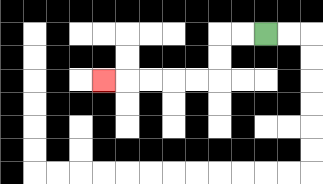{'start': '[11, 1]', 'end': '[4, 3]', 'path_directions': 'L,L,D,D,L,L,L,L,L', 'path_coordinates': '[[11, 1], [10, 1], [9, 1], [9, 2], [9, 3], [8, 3], [7, 3], [6, 3], [5, 3], [4, 3]]'}